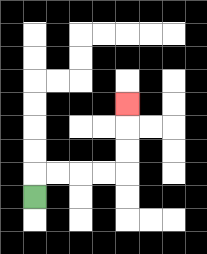{'start': '[1, 8]', 'end': '[5, 4]', 'path_directions': 'U,R,R,R,R,U,U,U', 'path_coordinates': '[[1, 8], [1, 7], [2, 7], [3, 7], [4, 7], [5, 7], [5, 6], [5, 5], [5, 4]]'}